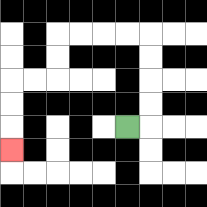{'start': '[5, 5]', 'end': '[0, 6]', 'path_directions': 'R,U,U,U,U,L,L,L,L,D,D,L,L,D,D,D', 'path_coordinates': '[[5, 5], [6, 5], [6, 4], [6, 3], [6, 2], [6, 1], [5, 1], [4, 1], [3, 1], [2, 1], [2, 2], [2, 3], [1, 3], [0, 3], [0, 4], [0, 5], [0, 6]]'}